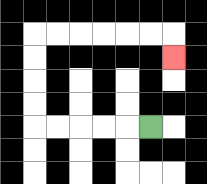{'start': '[6, 5]', 'end': '[7, 2]', 'path_directions': 'L,L,L,L,L,U,U,U,U,R,R,R,R,R,R,D', 'path_coordinates': '[[6, 5], [5, 5], [4, 5], [3, 5], [2, 5], [1, 5], [1, 4], [1, 3], [1, 2], [1, 1], [2, 1], [3, 1], [4, 1], [5, 1], [6, 1], [7, 1], [7, 2]]'}